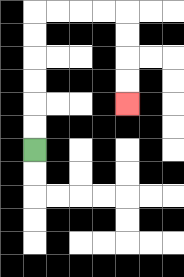{'start': '[1, 6]', 'end': '[5, 4]', 'path_directions': 'U,U,U,U,U,U,R,R,R,R,D,D,D,D', 'path_coordinates': '[[1, 6], [1, 5], [1, 4], [1, 3], [1, 2], [1, 1], [1, 0], [2, 0], [3, 0], [4, 0], [5, 0], [5, 1], [5, 2], [5, 3], [5, 4]]'}